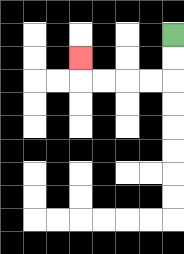{'start': '[7, 1]', 'end': '[3, 2]', 'path_directions': 'D,D,L,L,L,L,U', 'path_coordinates': '[[7, 1], [7, 2], [7, 3], [6, 3], [5, 3], [4, 3], [3, 3], [3, 2]]'}